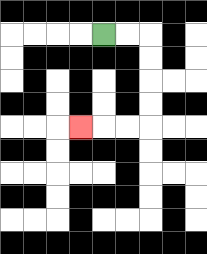{'start': '[4, 1]', 'end': '[3, 5]', 'path_directions': 'R,R,D,D,D,D,L,L,L', 'path_coordinates': '[[4, 1], [5, 1], [6, 1], [6, 2], [6, 3], [6, 4], [6, 5], [5, 5], [4, 5], [3, 5]]'}